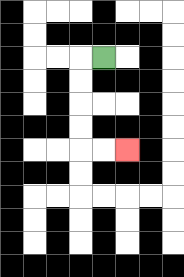{'start': '[4, 2]', 'end': '[5, 6]', 'path_directions': 'L,D,D,D,D,R,R', 'path_coordinates': '[[4, 2], [3, 2], [3, 3], [3, 4], [3, 5], [3, 6], [4, 6], [5, 6]]'}